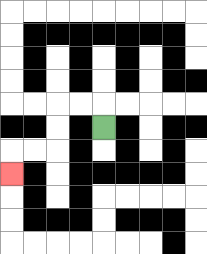{'start': '[4, 5]', 'end': '[0, 7]', 'path_directions': 'U,L,L,D,D,L,L,D', 'path_coordinates': '[[4, 5], [4, 4], [3, 4], [2, 4], [2, 5], [2, 6], [1, 6], [0, 6], [0, 7]]'}